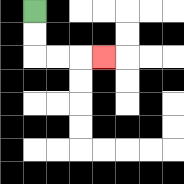{'start': '[1, 0]', 'end': '[4, 2]', 'path_directions': 'D,D,R,R,R', 'path_coordinates': '[[1, 0], [1, 1], [1, 2], [2, 2], [3, 2], [4, 2]]'}